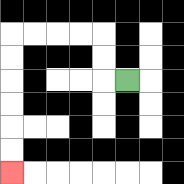{'start': '[5, 3]', 'end': '[0, 7]', 'path_directions': 'L,U,U,L,L,L,L,D,D,D,D,D,D', 'path_coordinates': '[[5, 3], [4, 3], [4, 2], [4, 1], [3, 1], [2, 1], [1, 1], [0, 1], [0, 2], [0, 3], [0, 4], [0, 5], [0, 6], [0, 7]]'}